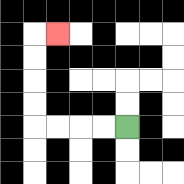{'start': '[5, 5]', 'end': '[2, 1]', 'path_directions': 'L,L,L,L,U,U,U,U,R', 'path_coordinates': '[[5, 5], [4, 5], [3, 5], [2, 5], [1, 5], [1, 4], [1, 3], [1, 2], [1, 1], [2, 1]]'}